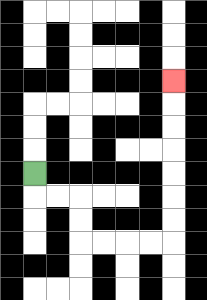{'start': '[1, 7]', 'end': '[7, 3]', 'path_directions': 'D,R,R,D,D,R,R,R,R,U,U,U,U,U,U,U', 'path_coordinates': '[[1, 7], [1, 8], [2, 8], [3, 8], [3, 9], [3, 10], [4, 10], [5, 10], [6, 10], [7, 10], [7, 9], [7, 8], [7, 7], [7, 6], [7, 5], [7, 4], [7, 3]]'}